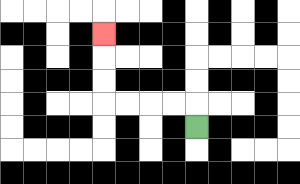{'start': '[8, 5]', 'end': '[4, 1]', 'path_directions': 'U,L,L,L,L,U,U,U', 'path_coordinates': '[[8, 5], [8, 4], [7, 4], [6, 4], [5, 4], [4, 4], [4, 3], [4, 2], [4, 1]]'}